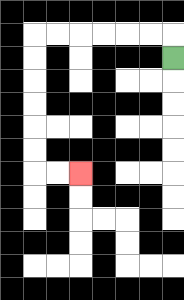{'start': '[7, 2]', 'end': '[3, 7]', 'path_directions': 'U,L,L,L,L,L,L,D,D,D,D,D,D,R,R', 'path_coordinates': '[[7, 2], [7, 1], [6, 1], [5, 1], [4, 1], [3, 1], [2, 1], [1, 1], [1, 2], [1, 3], [1, 4], [1, 5], [1, 6], [1, 7], [2, 7], [3, 7]]'}